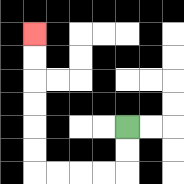{'start': '[5, 5]', 'end': '[1, 1]', 'path_directions': 'D,D,L,L,L,L,U,U,U,U,U,U', 'path_coordinates': '[[5, 5], [5, 6], [5, 7], [4, 7], [3, 7], [2, 7], [1, 7], [1, 6], [1, 5], [1, 4], [1, 3], [1, 2], [1, 1]]'}